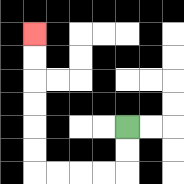{'start': '[5, 5]', 'end': '[1, 1]', 'path_directions': 'D,D,L,L,L,L,U,U,U,U,U,U', 'path_coordinates': '[[5, 5], [5, 6], [5, 7], [4, 7], [3, 7], [2, 7], [1, 7], [1, 6], [1, 5], [1, 4], [1, 3], [1, 2], [1, 1]]'}